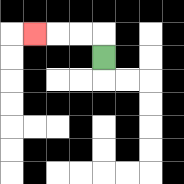{'start': '[4, 2]', 'end': '[1, 1]', 'path_directions': 'U,L,L,L', 'path_coordinates': '[[4, 2], [4, 1], [3, 1], [2, 1], [1, 1]]'}